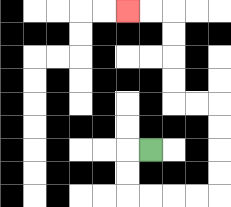{'start': '[6, 6]', 'end': '[5, 0]', 'path_directions': 'L,D,D,R,R,R,R,U,U,U,U,L,L,U,U,U,U,L,L', 'path_coordinates': '[[6, 6], [5, 6], [5, 7], [5, 8], [6, 8], [7, 8], [8, 8], [9, 8], [9, 7], [9, 6], [9, 5], [9, 4], [8, 4], [7, 4], [7, 3], [7, 2], [7, 1], [7, 0], [6, 0], [5, 0]]'}